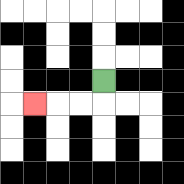{'start': '[4, 3]', 'end': '[1, 4]', 'path_directions': 'D,L,L,L', 'path_coordinates': '[[4, 3], [4, 4], [3, 4], [2, 4], [1, 4]]'}